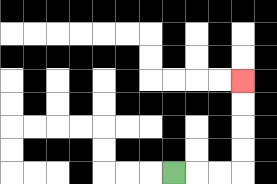{'start': '[7, 7]', 'end': '[10, 3]', 'path_directions': 'R,R,R,U,U,U,U', 'path_coordinates': '[[7, 7], [8, 7], [9, 7], [10, 7], [10, 6], [10, 5], [10, 4], [10, 3]]'}